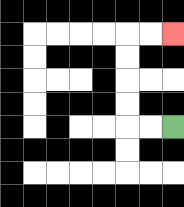{'start': '[7, 5]', 'end': '[7, 1]', 'path_directions': 'L,L,U,U,U,U,R,R', 'path_coordinates': '[[7, 5], [6, 5], [5, 5], [5, 4], [5, 3], [5, 2], [5, 1], [6, 1], [7, 1]]'}